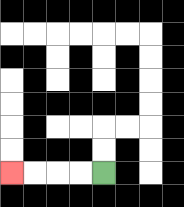{'start': '[4, 7]', 'end': '[0, 7]', 'path_directions': 'L,L,L,L', 'path_coordinates': '[[4, 7], [3, 7], [2, 7], [1, 7], [0, 7]]'}